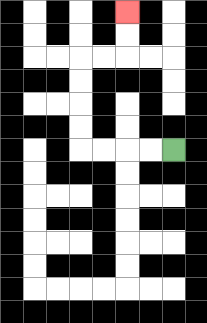{'start': '[7, 6]', 'end': '[5, 0]', 'path_directions': 'L,L,L,L,U,U,U,U,R,R,U,U', 'path_coordinates': '[[7, 6], [6, 6], [5, 6], [4, 6], [3, 6], [3, 5], [3, 4], [3, 3], [3, 2], [4, 2], [5, 2], [5, 1], [5, 0]]'}